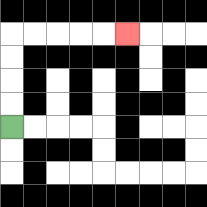{'start': '[0, 5]', 'end': '[5, 1]', 'path_directions': 'U,U,U,U,R,R,R,R,R', 'path_coordinates': '[[0, 5], [0, 4], [0, 3], [0, 2], [0, 1], [1, 1], [2, 1], [3, 1], [4, 1], [5, 1]]'}